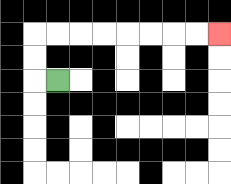{'start': '[2, 3]', 'end': '[9, 1]', 'path_directions': 'L,U,U,R,R,R,R,R,R,R,R', 'path_coordinates': '[[2, 3], [1, 3], [1, 2], [1, 1], [2, 1], [3, 1], [4, 1], [5, 1], [6, 1], [7, 1], [8, 1], [9, 1]]'}